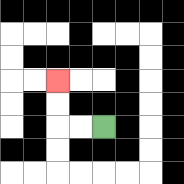{'start': '[4, 5]', 'end': '[2, 3]', 'path_directions': 'L,L,U,U', 'path_coordinates': '[[4, 5], [3, 5], [2, 5], [2, 4], [2, 3]]'}